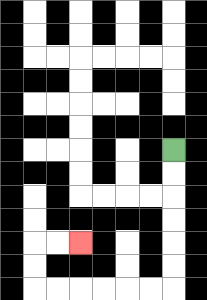{'start': '[7, 6]', 'end': '[3, 10]', 'path_directions': 'D,D,D,D,D,D,L,L,L,L,L,L,U,U,R,R', 'path_coordinates': '[[7, 6], [7, 7], [7, 8], [7, 9], [7, 10], [7, 11], [7, 12], [6, 12], [5, 12], [4, 12], [3, 12], [2, 12], [1, 12], [1, 11], [1, 10], [2, 10], [3, 10]]'}